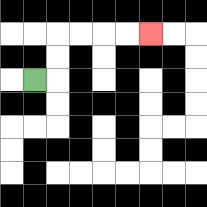{'start': '[1, 3]', 'end': '[6, 1]', 'path_directions': 'R,U,U,R,R,R,R', 'path_coordinates': '[[1, 3], [2, 3], [2, 2], [2, 1], [3, 1], [4, 1], [5, 1], [6, 1]]'}